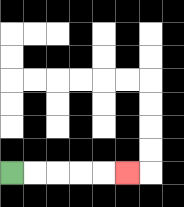{'start': '[0, 7]', 'end': '[5, 7]', 'path_directions': 'R,R,R,R,R', 'path_coordinates': '[[0, 7], [1, 7], [2, 7], [3, 7], [4, 7], [5, 7]]'}